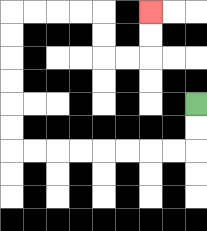{'start': '[8, 4]', 'end': '[6, 0]', 'path_directions': 'D,D,L,L,L,L,L,L,L,L,U,U,U,U,U,U,R,R,R,R,D,D,R,R,U,U', 'path_coordinates': '[[8, 4], [8, 5], [8, 6], [7, 6], [6, 6], [5, 6], [4, 6], [3, 6], [2, 6], [1, 6], [0, 6], [0, 5], [0, 4], [0, 3], [0, 2], [0, 1], [0, 0], [1, 0], [2, 0], [3, 0], [4, 0], [4, 1], [4, 2], [5, 2], [6, 2], [6, 1], [6, 0]]'}